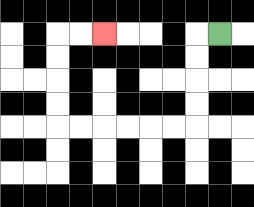{'start': '[9, 1]', 'end': '[4, 1]', 'path_directions': 'L,D,D,D,D,L,L,L,L,L,L,U,U,U,U,R,R', 'path_coordinates': '[[9, 1], [8, 1], [8, 2], [8, 3], [8, 4], [8, 5], [7, 5], [6, 5], [5, 5], [4, 5], [3, 5], [2, 5], [2, 4], [2, 3], [2, 2], [2, 1], [3, 1], [4, 1]]'}